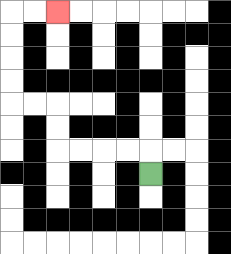{'start': '[6, 7]', 'end': '[2, 0]', 'path_directions': 'U,L,L,L,L,U,U,L,L,U,U,U,U,R,R', 'path_coordinates': '[[6, 7], [6, 6], [5, 6], [4, 6], [3, 6], [2, 6], [2, 5], [2, 4], [1, 4], [0, 4], [0, 3], [0, 2], [0, 1], [0, 0], [1, 0], [2, 0]]'}